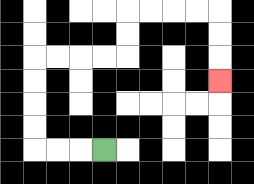{'start': '[4, 6]', 'end': '[9, 3]', 'path_directions': 'L,L,L,U,U,U,U,R,R,R,R,U,U,R,R,R,R,D,D,D', 'path_coordinates': '[[4, 6], [3, 6], [2, 6], [1, 6], [1, 5], [1, 4], [1, 3], [1, 2], [2, 2], [3, 2], [4, 2], [5, 2], [5, 1], [5, 0], [6, 0], [7, 0], [8, 0], [9, 0], [9, 1], [9, 2], [9, 3]]'}